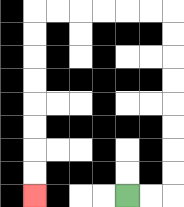{'start': '[5, 8]', 'end': '[1, 8]', 'path_directions': 'R,R,U,U,U,U,U,U,U,U,L,L,L,L,L,L,D,D,D,D,D,D,D,D', 'path_coordinates': '[[5, 8], [6, 8], [7, 8], [7, 7], [7, 6], [7, 5], [7, 4], [7, 3], [7, 2], [7, 1], [7, 0], [6, 0], [5, 0], [4, 0], [3, 0], [2, 0], [1, 0], [1, 1], [1, 2], [1, 3], [1, 4], [1, 5], [1, 6], [1, 7], [1, 8]]'}